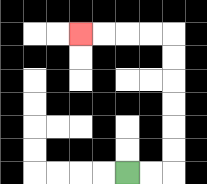{'start': '[5, 7]', 'end': '[3, 1]', 'path_directions': 'R,R,U,U,U,U,U,U,L,L,L,L', 'path_coordinates': '[[5, 7], [6, 7], [7, 7], [7, 6], [7, 5], [7, 4], [7, 3], [7, 2], [7, 1], [6, 1], [5, 1], [4, 1], [3, 1]]'}